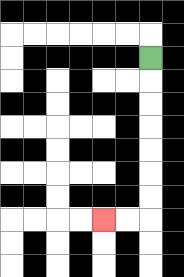{'start': '[6, 2]', 'end': '[4, 9]', 'path_directions': 'D,D,D,D,D,D,D,L,L', 'path_coordinates': '[[6, 2], [6, 3], [6, 4], [6, 5], [6, 6], [6, 7], [6, 8], [6, 9], [5, 9], [4, 9]]'}